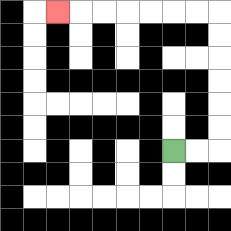{'start': '[7, 6]', 'end': '[2, 0]', 'path_directions': 'R,R,U,U,U,U,U,U,L,L,L,L,L,L,L', 'path_coordinates': '[[7, 6], [8, 6], [9, 6], [9, 5], [9, 4], [9, 3], [9, 2], [9, 1], [9, 0], [8, 0], [7, 0], [6, 0], [5, 0], [4, 0], [3, 0], [2, 0]]'}